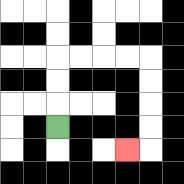{'start': '[2, 5]', 'end': '[5, 6]', 'path_directions': 'U,U,U,R,R,R,R,D,D,D,D,L', 'path_coordinates': '[[2, 5], [2, 4], [2, 3], [2, 2], [3, 2], [4, 2], [5, 2], [6, 2], [6, 3], [6, 4], [6, 5], [6, 6], [5, 6]]'}